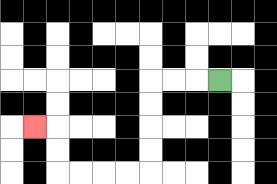{'start': '[9, 3]', 'end': '[1, 5]', 'path_directions': 'L,L,L,D,D,D,D,L,L,L,L,U,U,L', 'path_coordinates': '[[9, 3], [8, 3], [7, 3], [6, 3], [6, 4], [6, 5], [6, 6], [6, 7], [5, 7], [4, 7], [3, 7], [2, 7], [2, 6], [2, 5], [1, 5]]'}